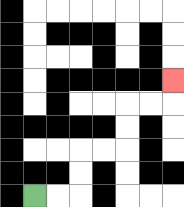{'start': '[1, 8]', 'end': '[7, 3]', 'path_directions': 'R,R,U,U,R,R,U,U,R,R,U', 'path_coordinates': '[[1, 8], [2, 8], [3, 8], [3, 7], [3, 6], [4, 6], [5, 6], [5, 5], [5, 4], [6, 4], [7, 4], [7, 3]]'}